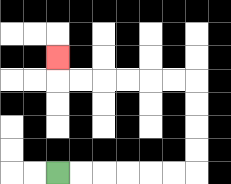{'start': '[2, 7]', 'end': '[2, 2]', 'path_directions': 'R,R,R,R,R,R,U,U,U,U,L,L,L,L,L,L,U', 'path_coordinates': '[[2, 7], [3, 7], [4, 7], [5, 7], [6, 7], [7, 7], [8, 7], [8, 6], [8, 5], [8, 4], [8, 3], [7, 3], [6, 3], [5, 3], [4, 3], [3, 3], [2, 3], [2, 2]]'}